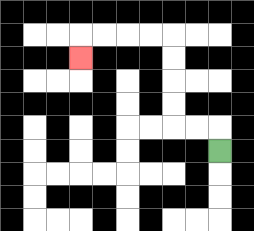{'start': '[9, 6]', 'end': '[3, 2]', 'path_directions': 'U,L,L,U,U,U,U,L,L,L,L,D', 'path_coordinates': '[[9, 6], [9, 5], [8, 5], [7, 5], [7, 4], [7, 3], [7, 2], [7, 1], [6, 1], [5, 1], [4, 1], [3, 1], [3, 2]]'}